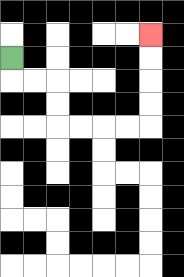{'start': '[0, 2]', 'end': '[6, 1]', 'path_directions': 'D,R,R,D,D,R,R,R,R,U,U,U,U', 'path_coordinates': '[[0, 2], [0, 3], [1, 3], [2, 3], [2, 4], [2, 5], [3, 5], [4, 5], [5, 5], [6, 5], [6, 4], [6, 3], [6, 2], [6, 1]]'}